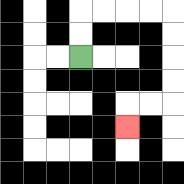{'start': '[3, 2]', 'end': '[5, 5]', 'path_directions': 'U,U,R,R,R,R,D,D,D,D,L,L,D', 'path_coordinates': '[[3, 2], [3, 1], [3, 0], [4, 0], [5, 0], [6, 0], [7, 0], [7, 1], [7, 2], [7, 3], [7, 4], [6, 4], [5, 4], [5, 5]]'}